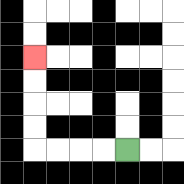{'start': '[5, 6]', 'end': '[1, 2]', 'path_directions': 'L,L,L,L,U,U,U,U', 'path_coordinates': '[[5, 6], [4, 6], [3, 6], [2, 6], [1, 6], [1, 5], [1, 4], [1, 3], [1, 2]]'}